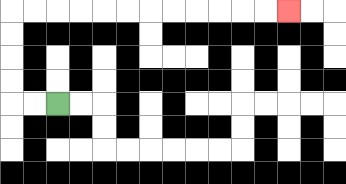{'start': '[2, 4]', 'end': '[12, 0]', 'path_directions': 'L,L,U,U,U,U,R,R,R,R,R,R,R,R,R,R,R,R', 'path_coordinates': '[[2, 4], [1, 4], [0, 4], [0, 3], [0, 2], [0, 1], [0, 0], [1, 0], [2, 0], [3, 0], [4, 0], [5, 0], [6, 0], [7, 0], [8, 0], [9, 0], [10, 0], [11, 0], [12, 0]]'}